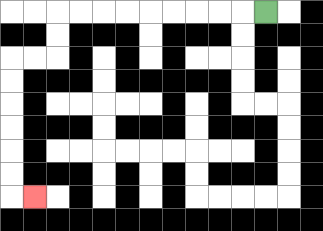{'start': '[11, 0]', 'end': '[1, 8]', 'path_directions': 'L,L,L,L,L,L,L,L,L,D,D,L,L,D,D,D,D,D,D,R', 'path_coordinates': '[[11, 0], [10, 0], [9, 0], [8, 0], [7, 0], [6, 0], [5, 0], [4, 0], [3, 0], [2, 0], [2, 1], [2, 2], [1, 2], [0, 2], [0, 3], [0, 4], [0, 5], [0, 6], [0, 7], [0, 8], [1, 8]]'}